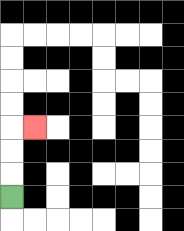{'start': '[0, 8]', 'end': '[1, 5]', 'path_directions': 'U,U,U,R', 'path_coordinates': '[[0, 8], [0, 7], [0, 6], [0, 5], [1, 5]]'}